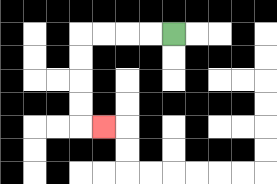{'start': '[7, 1]', 'end': '[4, 5]', 'path_directions': 'L,L,L,L,D,D,D,D,R', 'path_coordinates': '[[7, 1], [6, 1], [5, 1], [4, 1], [3, 1], [3, 2], [3, 3], [3, 4], [3, 5], [4, 5]]'}